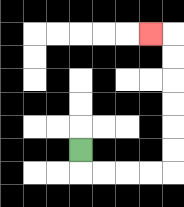{'start': '[3, 6]', 'end': '[6, 1]', 'path_directions': 'D,R,R,R,R,U,U,U,U,U,U,L', 'path_coordinates': '[[3, 6], [3, 7], [4, 7], [5, 7], [6, 7], [7, 7], [7, 6], [7, 5], [7, 4], [7, 3], [7, 2], [7, 1], [6, 1]]'}